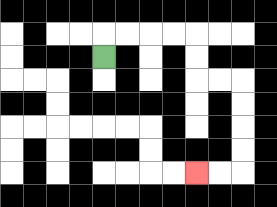{'start': '[4, 2]', 'end': '[8, 7]', 'path_directions': 'U,R,R,R,R,D,D,R,R,D,D,D,D,L,L', 'path_coordinates': '[[4, 2], [4, 1], [5, 1], [6, 1], [7, 1], [8, 1], [8, 2], [8, 3], [9, 3], [10, 3], [10, 4], [10, 5], [10, 6], [10, 7], [9, 7], [8, 7]]'}